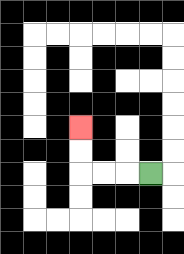{'start': '[6, 7]', 'end': '[3, 5]', 'path_directions': 'L,L,L,U,U', 'path_coordinates': '[[6, 7], [5, 7], [4, 7], [3, 7], [3, 6], [3, 5]]'}